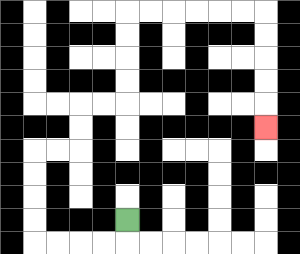{'start': '[5, 9]', 'end': '[11, 5]', 'path_directions': 'D,L,L,L,L,U,U,U,U,R,R,U,U,R,R,U,U,U,U,R,R,R,R,R,R,D,D,D,D,D', 'path_coordinates': '[[5, 9], [5, 10], [4, 10], [3, 10], [2, 10], [1, 10], [1, 9], [1, 8], [1, 7], [1, 6], [2, 6], [3, 6], [3, 5], [3, 4], [4, 4], [5, 4], [5, 3], [5, 2], [5, 1], [5, 0], [6, 0], [7, 0], [8, 0], [9, 0], [10, 0], [11, 0], [11, 1], [11, 2], [11, 3], [11, 4], [11, 5]]'}